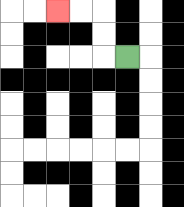{'start': '[5, 2]', 'end': '[2, 0]', 'path_directions': 'L,U,U,L,L', 'path_coordinates': '[[5, 2], [4, 2], [4, 1], [4, 0], [3, 0], [2, 0]]'}